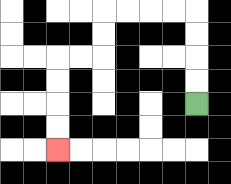{'start': '[8, 4]', 'end': '[2, 6]', 'path_directions': 'U,U,U,U,L,L,L,L,D,D,L,L,D,D,D,D', 'path_coordinates': '[[8, 4], [8, 3], [8, 2], [8, 1], [8, 0], [7, 0], [6, 0], [5, 0], [4, 0], [4, 1], [4, 2], [3, 2], [2, 2], [2, 3], [2, 4], [2, 5], [2, 6]]'}